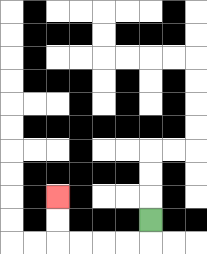{'start': '[6, 9]', 'end': '[2, 8]', 'path_directions': 'D,L,L,L,L,U,U', 'path_coordinates': '[[6, 9], [6, 10], [5, 10], [4, 10], [3, 10], [2, 10], [2, 9], [2, 8]]'}